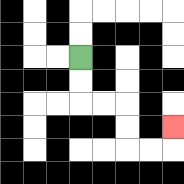{'start': '[3, 2]', 'end': '[7, 5]', 'path_directions': 'D,D,R,R,D,D,R,R,U', 'path_coordinates': '[[3, 2], [3, 3], [3, 4], [4, 4], [5, 4], [5, 5], [5, 6], [6, 6], [7, 6], [7, 5]]'}